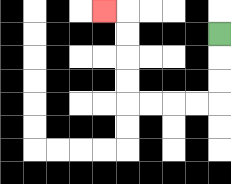{'start': '[9, 1]', 'end': '[4, 0]', 'path_directions': 'D,D,D,L,L,L,L,U,U,U,U,L', 'path_coordinates': '[[9, 1], [9, 2], [9, 3], [9, 4], [8, 4], [7, 4], [6, 4], [5, 4], [5, 3], [5, 2], [5, 1], [5, 0], [4, 0]]'}